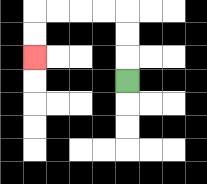{'start': '[5, 3]', 'end': '[1, 2]', 'path_directions': 'U,U,U,L,L,L,L,D,D', 'path_coordinates': '[[5, 3], [5, 2], [5, 1], [5, 0], [4, 0], [3, 0], [2, 0], [1, 0], [1, 1], [1, 2]]'}